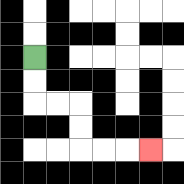{'start': '[1, 2]', 'end': '[6, 6]', 'path_directions': 'D,D,R,R,D,D,R,R,R', 'path_coordinates': '[[1, 2], [1, 3], [1, 4], [2, 4], [3, 4], [3, 5], [3, 6], [4, 6], [5, 6], [6, 6]]'}